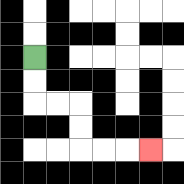{'start': '[1, 2]', 'end': '[6, 6]', 'path_directions': 'D,D,R,R,D,D,R,R,R', 'path_coordinates': '[[1, 2], [1, 3], [1, 4], [2, 4], [3, 4], [3, 5], [3, 6], [4, 6], [5, 6], [6, 6]]'}